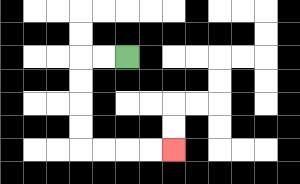{'start': '[5, 2]', 'end': '[7, 6]', 'path_directions': 'L,L,D,D,D,D,R,R,R,R', 'path_coordinates': '[[5, 2], [4, 2], [3, 2], [3, 3], [3, 4], [3, 5], [3, 6], [4, 6], [5, 6], [6, 6], [7, 6]]'}